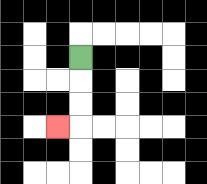{'start': '[3, 2]', 'end': '[2, 5]', 'path_directions': 'D,D,D,L', 'path_coordinates': '[[3, 2], [3, 3], [3, 4], [3, 5], [2, 5]]'}